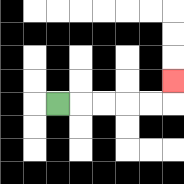{'start': '[2, 4]', 'end': '[7, 3]', 'path_directions': 'R,R,R,R,R,U', 'path_coordinates': '[[2, 4], [3, 4], [4, 4], [5, 4], [6, 4], [7, 4], [7, 3]]'}